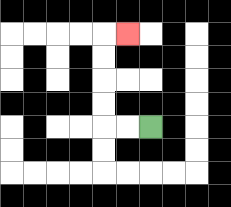{'start': '[6, 5]', 'end': '[5, 1]', 'path_directions': 'L,L,U,U,U,U,R', 'path_coordinates': '[[6, 5], [5, 5], [4, 5], [4, 4], [4, 3], [4, 2], [4, 1], [5, 1]]'}